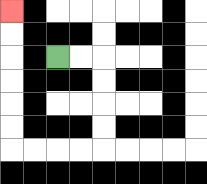{'start': '[2, 2]', 'end': '[0, 0]', 'path_directions': 'R,R,D,D,D,D,L,L,L,L,U,U,U,U,U,U', 'path_coordinates': '[[2, 2], [3, 2], [4, 2], [4, 3], [4, 4], [4, 5], [4, 6], [3, 6], [2, 6], [1, 6], [0, 6], [0, 5], [0, 4], [0, 3], [0, 2], [0, 1], [0, 0]]'}